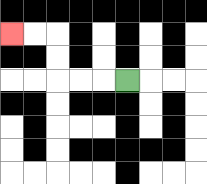{'start': '[5, 3]', 'end': '[0, 1]', 'path_directions': 'L,L,L,U,U,L,L', 'path_coordinates': '[[5, 3], [4, 3], [3, 3], [2, 3], [2, 2], [2, 1], [1, 1], [0, 1]]'}